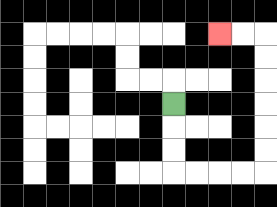{'start': '[7, 4]', 'end': '[9, 1]', 'path_directions': 'D,D,D,R,R,R,R,U,U,U,U,U,U,L,L', 'path_coordinates': '[[7, 4], [7, 5], [7, 6], [7, 7], [8, 7], [9, 7], [10, 7], [11, 7], [11, 6], [11, 5], [11, 4], [11, 3], [11, 2], [11, 1], [10, 1], [9, 1]]'}